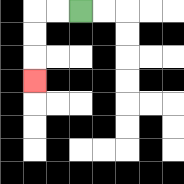{'start': '[3, 0]', 'end': '[1, 3]', 'path_directions': 'L,L,D,D,D', 'path_coordinates': '[[3, 0], [2, 0], [1, 0], [1, 1], [1, 2], [1, 3]]'}